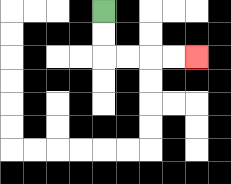{'start': '[4, 0]', 'end': '[8, 2]', 'path_directions': 'D,D,R,R,R,R', 'path_coordinates': '[[4, 0], [4, 1], [4, 2], [5, 2], [6, 2], [7, 2], [8, 2]]'}